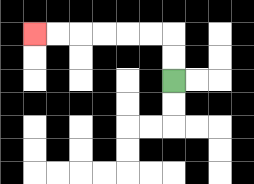{'start': '[7, 3]', 'end': '[1, 1]', 'path_directions': 'U,U,L,L,L,L,L,L', 'path_coordinates': '[[7, 3], [7, 2], [7, 1], [6, 1], [5, 1], [4, 1], [3, 1], [2, 1], [1, 1]]'}